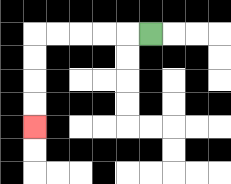{'start': '[6, 1]', 'end': '[1, 5]', 'path_directions': 'L,L,L,L,L,D,D,D,D', 'path_coordinates': '[[6, 1], [5, 1], [4, 1], [3, 1], [2, 1], [1, 1], [1, 2], [1, 3], [1, 4], [1, 5]]'}